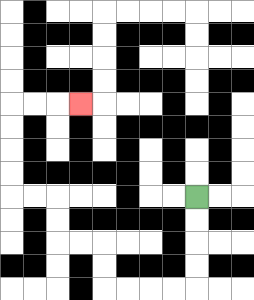{'start': '[8, 8]', 'end': '[3, 4]', 'path_directions': 'D,D,D,D,L,L,L,L,U,U,L,L,U,U,L,L,U,U,U,U,R,R,R', 'path_coordinates': '[[8, 8], [8, 9], [8, 10], [8, 11], [8, 12], [7, 12], [6, 12], [5, 12], [4, 12], [4, 11], [4, 10], [3, 10], [2, 10], [2, 9], [2, 8], [1, 8], [0, 8], [0, 7], [0, 6], [0, 5], [0, 4], [1, 4], [2, 4], [3, 4]]'}